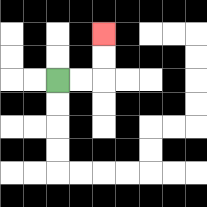{'start': '[2, 3]', 'end': '[4, 1]', 'path_directions': 'R,R,U,U', 'path_coordinates': '[[2, 3], [3, 3], [4, 3], [4, 2], [4, 1]]'}